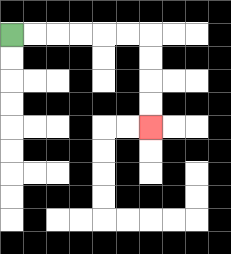{'start': '[0, 1]', 'end': '[6, 5]', 'path_directions': 'R,R,R,R,R,R,D,D,D,D', 'path_coordinates': '[[0, 1], [1, 1], [2, 1], [3, 1], [4, 1], [5, 1], [6, 1], [6, 2], [6, 3], [6, 4], [6, 5]]'}